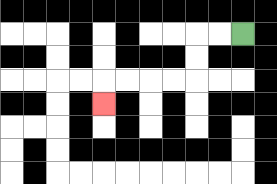{'start': '[10, 1]', 'end': '[4, 4]', 'path_directions': 'L,L,D,D,L,L,L,L,D', 'path_coordinates': '[[10, 1], [9, 1], [8, 1], [8, 2], [8, 3], [7, 3], [6, 3], [5, 3], [4, 3], [4, 4]]'}